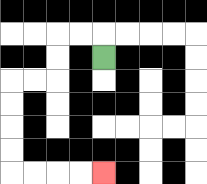{'start': '[4, 2]', 'end': '[4, 7]', 'path_directions': 'U,L,L,D,D,L,L,D,D,D,D,R,R,R,R', 'path_coordinates': '[[4, 2], [4, 1], [3, 1], [2, 1], [2, 2], [2, 3], [1, 3], [0, 3], [0, 4], [0, 5], [0, 6], [0, 7], [1, 7], [2, 7], [3, 7], [4, 7]]'}